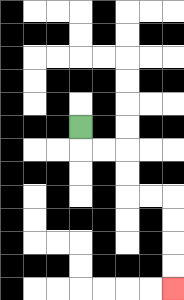{'start': '[3, 5]', 'end': '[7, 12]', 'path_directions': 'D,R,R,D,D,R,R,D,D,D,D', 'path_coordinates': '[[3, 5], [3, 6], [4, 6], [5, 6], [5, 7], [5, 8], [6, 8], [7, 8], [7, 9], [7, 10], [7, 11], [7, 12]]'}